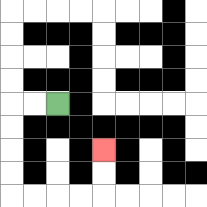{'start': '[2, 4]', 'end': '[4, 6]', 'path_directions': 'L,L,D,D,D,D,R,R,R,R,U,U', 'path_coordinates': '[[2, 4], [1, 4], [0, 4], [0, 5], [0, 6], [0, 7], [0, 8], [1, 8], [2, 8], [3, 8], [4, 8], [4, 7], [4, 6]]'}